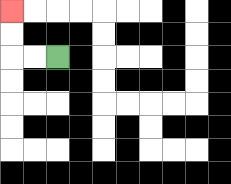{'start': '[2, 2]', 'end': '[0, 0]', 'path_directions': 'L,L,U,U', 'path_coordinates': '[[2, 2], [1, 2], [0, 2], [0, 1], [0, 0]]'}